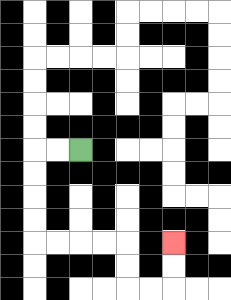{'start': '[3, 6]', 'end': '[7, 10]', 'path_directions': 'L,L,D,D,D,D,R,R,R,R,D,D,R,R,U,U', 'path_coordinates': '[[3, 6], [2, 6], [1, 6], [1, 7], [1, 8], [1, 9], [1, 10], [2, 10], [3, 10], [4, 10], [5, 10], [5, 11], [5, 12], [6, 12], [7, 12], [7, 11], [7, 10]]'}